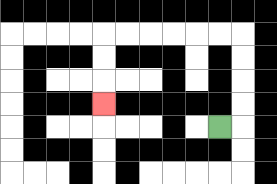{'start': '[9, 5]', 'end': '[4, 4]', 'path_directions': 'R,U,U,U,U,L,L,L,L,L,L,D,D,D', 'path_coordinates': '[[9, 5], [10, 5], [10, 4], [10, 3], [10, 2], [10, 1], [9, 1], [8, 1], [7, 1], [6, 1], [5, 1], [4, 1], [4, 2], [4, 3], [4, 4]]'}